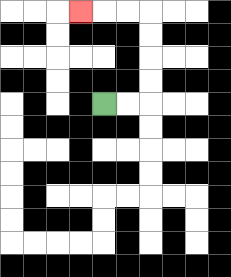{'start': '[4, 4]', 'end': '[3, 0]', 'path_directions': 'R,R,U,U,U,U,L,L,L', 'path_coordinates': '[[4, 4], [5, 4], [6, 4], [6, 3], [6, 2], [6, 1], [6, 0], [5, 0], [4, 0], [3, 0]]'}